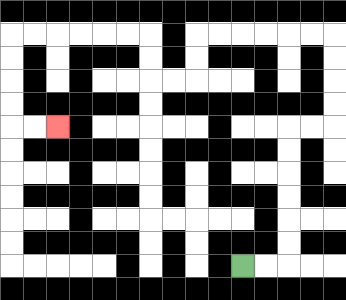{'start': '[10, 11]', 'end': '[2, 5]', 'path_directions': 'R,R,U,U,U,U,U,U,R,R,U,U,U,U,L,L,L,L,L,L,D,D,L,L,U,U,L,L,L,L,L,L,D,D,D,D,R,R', 'path_coordinates': '[[10, 11], [11, 11], [12, 11], [12, 10], [12, 9], [12, 8], [12, 7], [12, 6], [12, 5], [13, 5], [14, 5], [14, 4], [14, 3], [14, 2], [14, 1], [13, 1], [12, 1], [11, 1], [10, 1], [9, 1], [8, 1], [8, 2], [8, 3], [7, 3], [6, 3], [6, 2], [6, 1], [5, 1], [4, 1], [3, 1], [2, 1], [1, 1], [0, 1], [0, 2], [0, 3], [0, 4], [0, 5], [1, 5], [2, 5]]'}